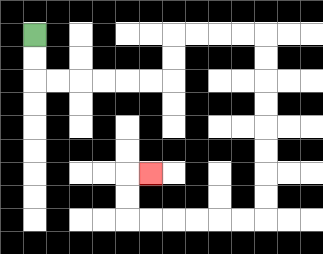{'start': '[1, 1]', 'end': '[6, 7]', 'path_directions': 'D,D,R,R,R,R,R,R,U,U,R,R,R,R,D,D,D,D,D,D,D,D,L,L,L,L,L,L,U,U,R', 'path_coordinates': '[[1, 1], [1, 2], [1, 3], [2, 3], [3, 3], [4, 3], [5, 3], [6, 3], [7, 3], [7, 2], [7, 1], [8, 1], [9, 1], [10, 1], [11, 1], [11, 2], [11, 3], [11, 4], [11, 5], [11, 6], [11, 7], [11, 8], [11, 9], [10, 9], [9, 9], [8, 9], [7, 9], [6, 9], [5, 9], [5, 8], [5, 7], [6, 7]]'}